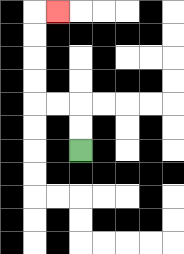{'start': '[3, 6]', 'end': '[2, 0]', 'path_directions': 'U,U,L,L,U,U,U,U,R', 'path_coordinates': '[[3, 6], [3, 5], [3, 4], [2, 4], [1, 4], [1, 3], [1, 2], [1, 1], [1, 0], [2, 0]]'}